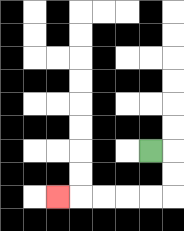{'start': '[6, 6]', 'end': '[2, 8]', 'path_directions': 'R,D,D,L,L,L,L,L', 'path_coordinates': '[[6, 6], [7, 6], [7, 7], [7, 8], [6, 8], [5, 8], [4, 8], [3, 8], [2, 8]]'}